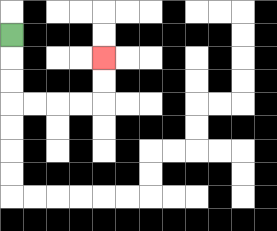{'start': '[0, 1]', 'end': '[4, 2]', 'path_directions': 'D,D,D,R,R,R,R,U,U', 'path_coordinates': '[[0, 1], [0, 2], [0, 3], [0, 4], [1, 4], [2, 4], [3, 4], [4, 4], [4, 3], [4, 2]]'}